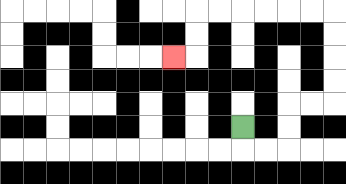{'start': '[10, 5]', 'end': '[7, 2]', 'path_directions': 'D,R,R,U,U,R,R,U,U,U,U,L,L,L,L,L,L,D,D,L', 'path_coordinates': '[[10, 5], [10, 6], [11, 6], [12, 6], [12, 5], [12, 4], [13, 4], [14, 4], [14, 3], [14, 2], [14, 1], [14, 0], [13, 0], [12, 0], [11, 0], [10, 0], [9, 0], [8, 0], [8, 1], [8, 2], [7, 2]]'}